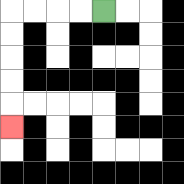{'start': '[4, 0]', 'end': '[0, 5]', 'path_directions': 'L,L,L,L,D,D,D,D,D', 'path_coordinates': '[[4, 0], [3, 0], [2, 0], [1, 0], [0, 0], [0, 1], [0, 2], [0, 3], [0, 4], [0, 5]]'}